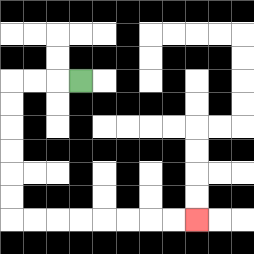{'start': '[3, 3]', 'end': '[8, 9]', 'path_directions': 'L,L,L,D,D,D,D,D,D,R,R,R,R,R,R,R,R', 'path_coordinates': '[[3, 3], [2, 3], [1, 3], [0, 3], [0, 4], [0, 5], [0, 6], [0, 7], [0, 8], [0, 9], [1, 9], [2, 9], [3, 9], [4, 9], [5, 9], [6, 9], [7, 9], [8, 9]]'}